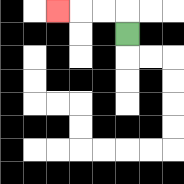{'start': '[5, 1]', 'end': '[2, 0]', 'path_directions': 'U,L,L,L', 'path_coordinates': '[[5, 1], [5, 0], [4, 0], [3, 0], [2, 0]]'}